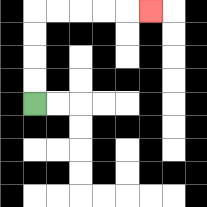{'start': '[1, 4]', 'end': '[6, 0]', 'path_directions': 'U,U,U,U,R,R,R,R,R', 'path_coordinates': '[[1, 4], [1, 3], [1, 2], [1, 1], [1, 0], [2, 0], [3, 0], [4, 0], [5, 0], [6, 0]]'}